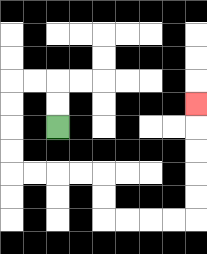{'start': '[2, 5]', 'end': '[8, 4]', 'path_directions': 'U,U,L,L,D,D,D,D,R,R,R,R,D,D,R,R,R,R,U,U,U,U,U', 'path_coordinates': '[[2, 5], [2, 4], [2, 3], [1, 3], [0, 3], [0, 4], [0, 5], [0, 6], [0, 7], [1, 7], [2, 7], [3, 7], [4, 7], [4, 8], [4, 9], [5, 9], [6, 9], [7, 9], [8, 9], [8, 8], [8, 7], [8, 6], [8, 5], [8, 4]]'}